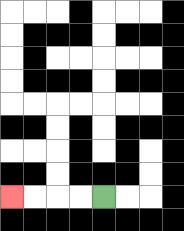{'start': '[4, 8]', 'end': '[0, 8]', 'path_directions': 'L,L,L,L', 'path_coordinates': '[[4, 8], [3, 8], [2, 8], [1, 8], [0, 8]]'}